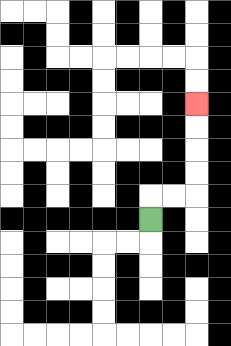{'start': '[6, 9]', 'end': '[8, 4]', 'path_directions': 'U,R,R,U,U,U,U', 'path_coordinates': '[[6, 9], [6, 8], [7, 8], [8, 8], [8, 7], [8, 6], [8, 5], [8, 4]]'}